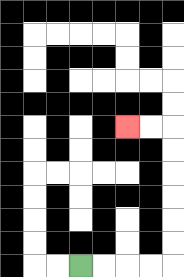{'start': '[3, 11]', 'end': '[5, 5]', 'path_directions': 'R,R,R,R,U,U,U,U,U,U,L,L', 'path_coordinates': '[[3, 11], [4, 11], [5, 11], [6, 11], [7, 11], [7, 10], [7, 9], [7, 8], [7, 7], [7, 6], [7, 5], [6, 5], [5, 5]]'}